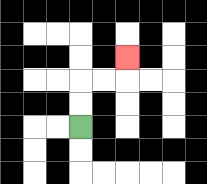{'start': '[3, 5]', 'end': '[5, 2]', 'path_directions': 'U,U,R,R,U', 'path_coordinates': '[[3, 5], [3, 4], [3, 3], [4, 3], [5, 3], [5, 2]]'}